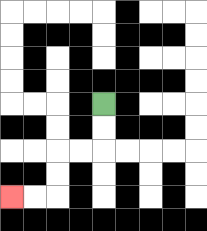{'start': '[4, 4]', 'end': '[0, 8]', 'path_directions': 'D,D,L,L,D,D,L,L', 'path_coordinates': '[[4, 4], [4, 5], [4, 6], [3, 6], [2, 6], [2, 7], [2, 8], [1, 8], [0, 8]]'}